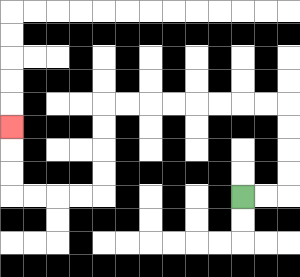{'start': '[10, 8]', 'end': '[0, 5]', 'path_directions': 'R,R,U,U,U,U,L,L,L,L,L,L,L,L,D,D,D,D,L,L,L,L,U,U,U', 'path_coordinates': '[[10, 8], [11, 8], [12, 8], [12, 7], [12, 6], [12, 5], [12, 4], [11, 4], [10, 4], [9, 4], [8, 4], [7, 4], [6, 4], [5, 4], [4, 4], [4, 5], [4, 6], [4, 7], [4, 8], [3, 8], [2, 8], [1, 8], [0, 8], [0, 7], [0, 6], [0, 5]]'}